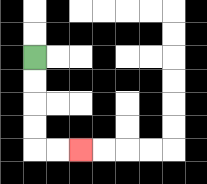{'start': '[1, 2]', 'end': '[3, 6]', 'path_directions': 'D,D,D,D,R,R', 'path_coordinates': '[[1, 2], [1, 3], [1, 4], [1, 5], [1, 6], [2, 6], [3, 6]]'}